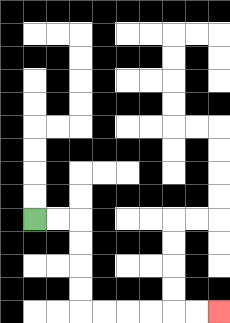{'start': '[1, 9]', 'end': '[9, 13]', 'path_directions': 'R,R,D,D,D,D,R,R,R,R,R,R', 'path_coordinates': '[[1, 9], [2, 9], [3, 9], [3, 10], [3, 11], [3, 12], [3, 13], [4, 13], [5, 13], [6, 13], [7, 13], [8, 13], [9, 13]]'}